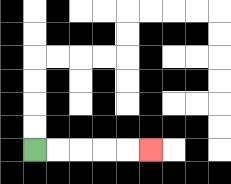{'start': '[1, 6]', 'end': '[6, 6]', 'path_directions': 'R,R,R,R,R', 'path_coordinates': '[[1, 6], [2, 6], [3, 6], [4, 6], [5, 6], [6, 6]]'}